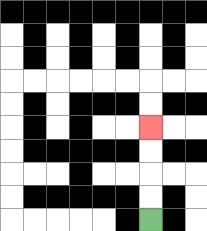{'start': '[6, 9]', 'end': '[6, 5]', 'path_directions': 'U,U,U,U', 'path_coordinates': '[[6, 9], [6, 8], [6, 7], [6, 6], [6, 5]]'}